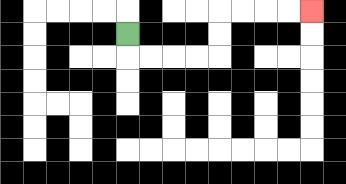{'start': '[5, 1]', 'end': '[13, 0]', 'path_directions': 'D,R,R,R,R,U,U,R,R,R,R', 'path_coordinates': '[[5, 1], [5, 2], [6, 2], [7, 2], [8, 2], [9, 2], [9, 1], [9, 0], [10, 0], [11, 0], [12, 0], [13, 0]]'}